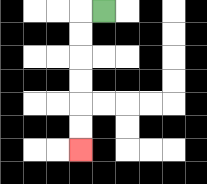{'start': '[4, 0]', 'end': '[3, 6]', 'path_directions': 'L,D,D,D,D,D,D', 'path_coordinates': '[[4, 0], [3, 0], [3, 1], [3, 2], [3, 3], [3, 4], [3, 5], [3, 6]]'}